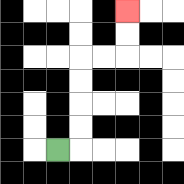{'start': '[2, 6]', 'end': '[5, 0]', 'path_directions': 'R,U,U,U,U,R,R,U,U', 'path_coordinates': '[[2, 6], [3, 6], [3, 5], [3, 4], [3, 3], [3, 2], [4, 2], [5, 2], [5, 1], [5, 0]]'}